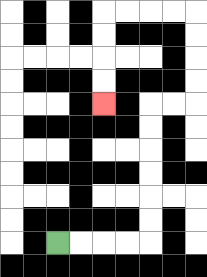{'start': '[2, 10]', 'end': '[4, 4]', 'path_directions': 'R,R,R,R,U,U,U,U,U,U,R,R,U,U,U,U,L,L,L,L,D,D,D,D', 'path_coordinates': '[[2, 10], [3, 10], [4, 10], [5, 10], [6, 10], [6, 9], [6, 8], [6, 7], [6, 6], [6, 5], [6, 4], [7, 4], [8, 4], [8, 3], [8, 2], [8, 1], [8, 0], [7, 0], [6, 0], [5, 0], [4, 0], [4, 1], [4, 2], [4, 3], [4, 4]]'}